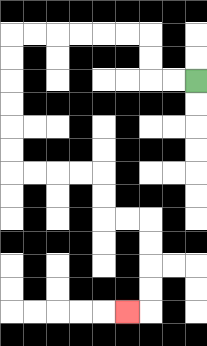{'start': '[8, 3]', 'end': '[5, 13]', 'path_directions': 'L,L,U,U,L,L,L,L,L,L,D,D,D,D,D,D,R,R,R,R,D,D,R,R,D,D,D,D,L', 'path_coordinates': '[[8, 3], [7, 3], [6, 3], [6, 2], [6, 1], [5, 1], [4, 1], [3, 1], [2, 1], [1, 1], [0, 1], [0, 2], [0, 3], [0, 4], [0, 5], [0, 6], [0, 7], [1, 7], [2, 7], [3, 7], [4, 7], [4, 8], [4, 9], [5, 9], [6, 9], [6, 10], [6, 11], [6, 12], [6, 13], [5, 13]]'}